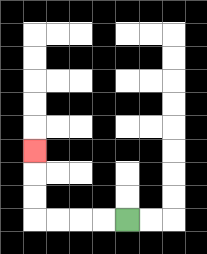{'start': '[5, 9]', 'end': '[1, 6]', 'path_directions': 'L,L,L,L,U,U,U', 'path_coordinates': '[[5, 9], [4, 9], [3, 9], [2, 9], [1, 9], [1, 8], [1, 7], [1, 6]]'}